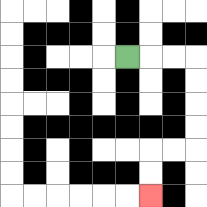{'start': '[5, 2]', 'end': '[6, 8]', 'path_directions': 'R,R,R,D,D,D,D,L,L,D,D', 'path_coordinates': '[[5, 2], [6, 2], [7, 2], [8, 2], [8, 3], [8, 4], [8, 5], [8, 6], [7, 6], [6, 6], [6, 7], [6, 8]]'}